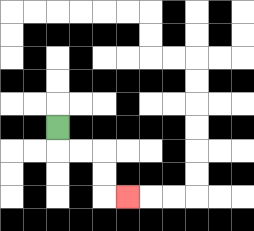{'start': '[2, 5]', 'end': '[5, 8]', 'path_directions': 'D,R,R,D,D,R', 'path_coordinates': '[[2, 5], [2, 6], [3, 6], [4, 6], [4, 7], [4, 8], [5, 8]]'}